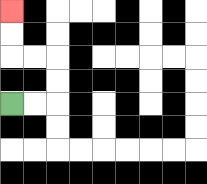{'start': '[0, 4]', 'end': '[0, 0]', 'path_directions': 'R,R,U,U,L,L,U,U', 'path_coordinates': '[[0, 4], [1, 4], [2, 4], [2, 3], [2, 2], [1, 2], [0, 2], [0, 1], [0, 0]]'}